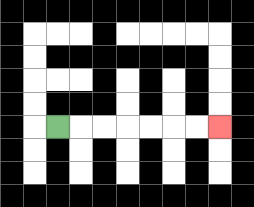{'start': '[2, 5]', 'end': '[9, 5]', 'path_directions': 'R,R,R,R,R,R,R', 'path_coordinates': '[[2, 5], [3, 5], [4, 5], [5, 5], [6, 5], [7, 5], [8, 5], [9, 5]]'}